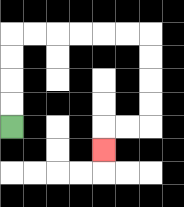{'start': '[0, 5]', 'end': '[4, 6]', 'path_directions': 'U,U,U,U,R,R,R,R,R,R,D,D,D,D,L,L,D', 'path_coordinates': '[[0, 5], [0, 4], [0, 3], [0, 2], [0, 1], [1, 1], [2, 1], [3, 1], [4, 1], [5, 1], [6, 1], [6, 2], [6, 3], [6, 4], [6, 5], [5, 5], [4, 5], [4, 6]]'}